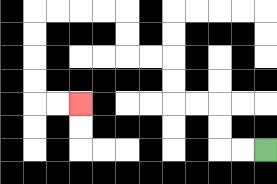{'start': '[11, 6]', 'end': '[3, 4]', 'path_directions': 'L,L,U,U,L,L,U,U,L,L,U,U,L,L,L,L,D,D,D,D,R,R', 'path_coordinates': '[[11, 6], [10, 6], [9, 6], [9, 5], [9, 4], [8, 4], [7, 4], [7, 3], [7, 2], [6, 2], [5, 2], [5, 1], [5, 0], [4, 0], [3, 0], [2, 0], [1, 0], [1, 1], [1, 2], [1, 3], [1, 4], [2, 4], [3, 4]]'}